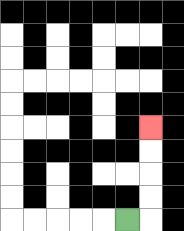{'start': '[5, 9]', 'end': '[6, 5]', 'path_directions': 'R,U,U,U,U', 'path_coordinates': '[[5, 9], [6, 9], [6, 8], [6, 7], [6, 6], [6, 5]]'}